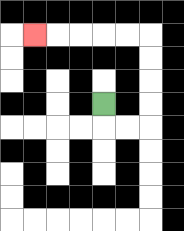{'start': '[4, 4]', 'end': '[1, 1]', 'path_directions': 'D,R,R,U,U,U,U,L,L,L,L,L', 'path_coordinates': '[[4, 4], [4, 5], [5, 5], [6, 5], [6, 4], [6, 3], [6, 2], [6, 1], [5, 1], [4, 1], [3, 1], [2, 1], [1, 1]]'}